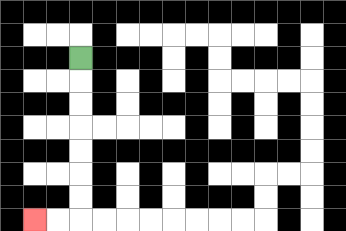{'start': '[3, 2]', 'end': '[1, 9]', 'path_directions': 'D,D,D,D,D,D,D,L,L', 'path_coordinates': '[[3, 2], [3, 3], [3, 4], [3, 5], [3, 6], [3, 7], [3, 8], [3, 9], [2, 9], [1, 9]]'}